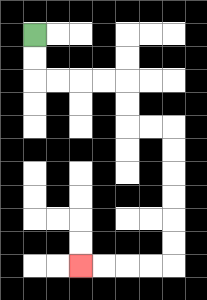{'start': '[1, 1]', 'end': '[3, 11]', 'path_directions': 'D,D,R,R,R,R,D,D,R,R,D,D,D,D,D,D,L,L,L,L', 'path_coordinates': '[[1, 1], [1, 2], [1, 3], [2, 3], [3, 3], [4, 3], [5, 3], [5, 4], [5, 5], [6, 5], [7, 5], [7, 6], [7, 7], [7, 8], [7, 9], [7, 10], [7, 11], [6, 11], [5, 11], [4, 11], [3, 11]]'}